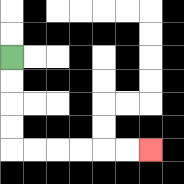{'start': '[0, 2]', 'end': '[6, 6]', 'path_directions': 'D,D,D,D,R,R,R,R,R,R', 'path_coordinates': '[[0, 2], [0, 3], [0, 4], [0, 5], [0, 6], [1, 6], [2, 6], [3, 6], [4, 6], [5, 6], [6, 6]]'}